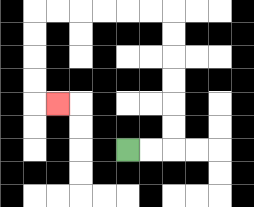{'start': '[5, 6]', 'end': '[2, 4]', 'path_directions': 'R,R,U,U,U,U,U,U,L,L,L,L,L,L,D,D,D,D,R', 'path_coordinates': '[[5, 6], [6, 6], [7, 6], [7, 5], [7, 4], [7, 3], [7, 2], [7, 1], [7, 0], [6, 0], [5, 0], [4, 0], [3, 0], [2, 0], [1, 0], [1, 1], [1, 2], [1, 3], [1, 4], [2, 4]]'}